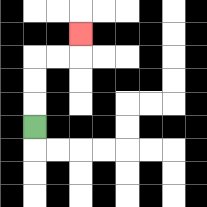{'start': '[1, 5]', 'end': '[3, 1]', 'path_directions': 'U,U,U,R,R,U', 'path_coordinates': '[[1, 5], [1, 4], [1, 3], [1, 2], [2, 2], [3, 2], [3, 1]]'}